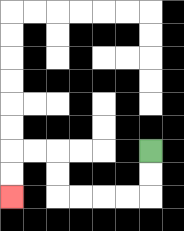{'start': '[6, 6]', 'end': '[0, 8]', 'path_directions': 'D,D,L,L,L,L,U,U,L,L,D,D', 'path_coordinates': '[[6, 6], [6, 7], [6, 8], [5, 8], [4, 8], [3, 8], [2, 8], [2, 7], [2, 6], [1, 6], [0, 6], [0, 7], [0, 8]]'}